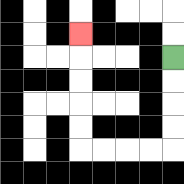{'start': '[7, 2]', 'end': '[3, 1]', 'path_directions': 'D,D,D,D,L,L,L,L,U,U,U,U,U', 'path_coordinates': '[[7, 2], [7, 3], [7, 4], [7, 5], [7, 6], [6, 6], [5, 6], [4, 6], [3, 6], [3, 5], [3, 4], [3, 3], [3, 2], [3, 1]]'}